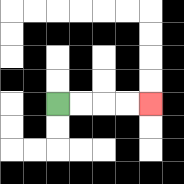{'start': '[2, 4]', 'end': '[6, 4]', 'path_directions': 'R,R,R,R', 'path_coordinates': '[[2, 4], [3, 4], [4, 4], [5, 4], [6, 4]]'}